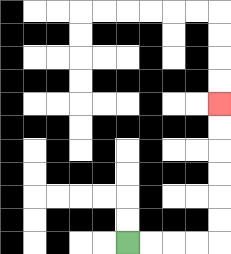{'start': '[5, 10]', 'end': '[9, 4]', 'path_directions': 'R,R,R,R,U,U,U,U,U,U', 'path_coordinates': '[[5, 10], [6, 10], [7, 10], [8, 10], [9, 10], [9, 9], [9, 8], [9, 7], [9, 6], [9, 5], [9, 4]]'}